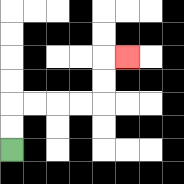{'start': '[0, 6]', 'end': '[5, 2]', 'path_directions': 'U,U,R,R,R,R,U,U,R', 'path_coordinates': '[[0, 6], [0, 5], [0, 4], [1, 4], [2, 4], [3, 4], [4, 4], [4, 3], [4, 2], [5, 2]]'}